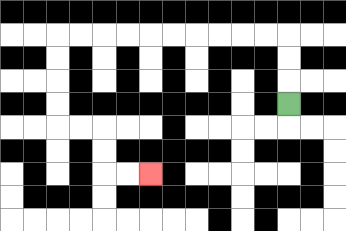{'start': '[12, 4]', 'end': '[6, 7]', 'path_directions': 'U,U,U,L,L,L,L,L,L,L,L,L,L,D,D,D,D,R,R,D,D,R,R', 'path_coordinates': '[[12, 4], [12, 3], [12, 2], [12, 1], [11, 1], [10, 1], [9, 1], [8, 1], [7, 1], [6, 1], [5, 1], [4, 1], [3, 1], [2, 1], [2, 2], [2, 3], [2, 4], [2, 5], [3, 5], [4, 5], [4, 6], [4, 7], [5, 7], [6, 7]]'}